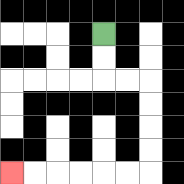{'start': '[4, 1]', 'end': '[0, 7]', 'path_directions': 'D,D,R,R,D,D,D,D,L,L,L,L,L,L', 'path_coordinates': '[[4, 1], [4, 2], [4, 3], [5, 3], [6, 3], [6, 4], [6, 5], [6, 6], [6, 7], [5, 7], [4, 7], [3, 7], [2, 7], [1, 7], [0, 7]]'}